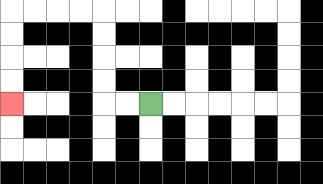{'start': '[6, 4]', 'end': '[0, 4]', 'path_directions': 'L,L,U,U,U,U,L,L,L,L,D,D,D,D', 'path_coordinates': '[[6, 4], [5, 4], [4, 4], [4, 3], [4, 2], [4, 1], [4, 0], [3, 0], [2, 0], [1, 0], [0, 0], [0, 1], [0, 2], [0, 3], [0, 4]]'}